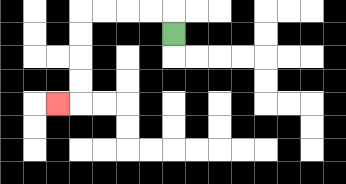{'start': '[7, 1]', 'end': '[2, 4]', 'path_directions': 'U,L,L,L,L,D,D,D,D,L', 'path_coordinates': '[[7, 1], [7, 0], [6, 0], [5, 0], [4, 0], [3, 0], [3, 1], [3, 2], [3, 3], [3, 4], [2, 4]]'}